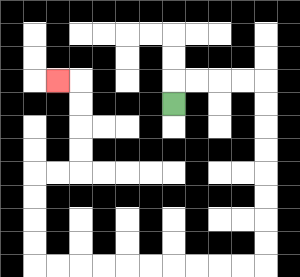{'start': '[7, 4]', 'end': '[2, 3]', 'path_directions': 'U,R,R,R,R,D,D,D,D,D,D,D,D,L,L,L,L,L,L,L,L,L,L,U,U,U,U,R,R,U,U,U,U,L', 'path_coordinates': '[[7, 4], [7, 3], [8, 3], [9, 3], [10, 3], [11, 3], [11, 4], [11, 5], [11, 6], [11, 7], [11, 8], [11, 9], [11, 10], [11, 11], [10, 11], [9, 11], [8, 11], [7, 11], [6, 11], [5, 11], [4, 11], [3, 11], [2, 11], [1, 11], [1, 10], [1, 9], [1, 8], [1, 7], [2, 7], [3, 7], [3, 6], [3, 5], [3, 4], [3, 3], [2, 3]]'}